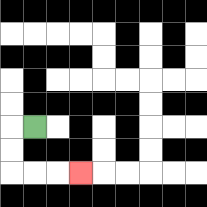{'start': '[1, 5]', 'end': '[3, 7]', 'path_directions': 'L,D,D,R,R,R', 'path_coordinates': '[[1, 5], [0, 5], [0, 6], [0, 7], [1, 7], [2, 7], [3, 7]]'}